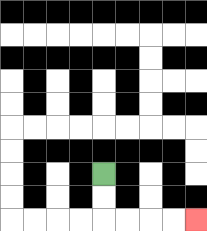{'start': '[4, 7]', 'end': '[8, 9]', 'path_directions': 'D,D,R,R,R,R', 'path_coordinates': '[[4, 7], [4, 8], [4, 9], [5, 9], [6, 9], [7, 9], [8, 9]]'}